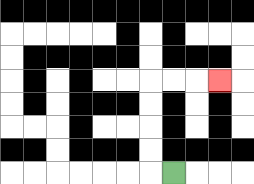{'start': '[7, 7]', 'end': '[9, 3]', 'path_directions': 'L,U,U,U,U,R,R,R', 'path_coordinates': '[[7, 7], [6, 7], [6, 6], [6, 5], [6, 4], [6, 3], [7, 3], [8, 3], [9, 3]]'}